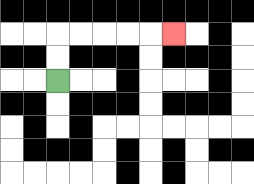{'start': '[2, 3]', 'end': '[7, 1]', 'path_directions': 'U,U,R,R,R,R,R', 'path_coordinates': '[[2, 3], [2, 2], [2, 1], [3, 1], [4, 1], [5, 1], [6, 1], [7, 1]]'}